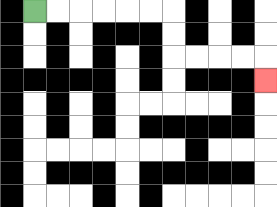{'start': '[1, 0]', 'end': '[11, 3]', 'path_directions': 'R,R,R,R,R,R,D,D,R,R,R,R,D', 'path_coordinates': '[[1, 0], [2, 0], [3, 0], [4, 0], [5, 0], [6, 0], [7, 0], [7, 1], [7, 2], [8, 2], [9, 2], [10, 2], [11, 2], [11, 3]]'}